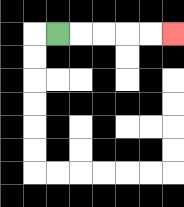{'start': '[2, 1]', 'end': '[7, 1]', 'path_directions': 'R,R,R,R,R', 'path_coordinates': '[[2, 1], [3, 1], [4, 1], [5, 1], [6, 1], [7, 1]]'}